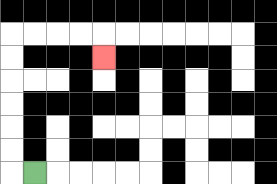{'start': '[1, 7]', 'end': '[4, 2]', 'path_directions': 'L,U,U,U,U,U,U,R,R,R,R,D', 'path_coordinates': '[[1, 7], [0, 7], [0, 6], [0, 5], [0, 4], [0, 3], [0, 2], [0, 1], [1, 1], [2, 1], [3, 1], [4, 1], [4, 2]]'}